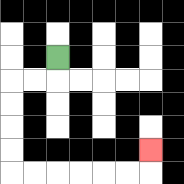{'start': '[2, 2]', 'end': '[6, 6]', 'path_directions': 'D,L,L,D,D,D,D,R,R,R,R,R,R,U', 'path_coordinates': '[[2, 2], [2, 3], [1, 3], [0, 3], [0, 4], [0, 5], [0, 6], [0, 7], [1, 7], [2, 7], [3, 7], [4, 7], [5, 7], [6, 7], [6, 6]]'}